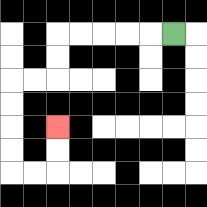{'start': '[7, 1]', 'end': '[2, 5]', 'path_directions': 'L,L,L,L,L,D,D,L,L,D,D,D,D,R,R,U,U', 'path_coordinates': '[[7, 1], [6, 1], [5, 1], [4, 1], [3, 1], [2, 1], [2, 2], [2, 3], [1, 3], [0, 3], [0, 4], [0, 5], [0, 6], [0, 7], [1, 7], [2, 7], [2, 6], [2, 5]]'}